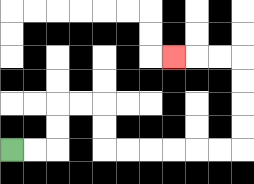{'start': '[0, 6]', 'end': '[7, 2]', 'path_directions': 'R,R,U,U,R,R,D,D,R,R,R,R,R,R,U,U,U,U,L,L,L', 'path_coordinates': '[[0, 6], [1, 6], [2, 6], [2, 5], [2, 4], [3, 4], [4, 4], [4, 5], [4, 6], [5, 6], [6, 6], [7, 6], [8, 6], [9, 6], [10, 6], [10, 5], [10, 4], [10, 3], [10, 2], [9, 2], [8, 2], [7, 2]]'}